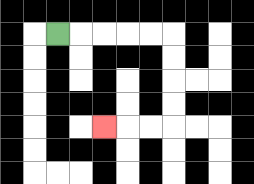{'start': '[2, 1]', 'end': '[4, 5]', 'path_directions': 'R,R,R,R,R,D,D,D,D,L,L,L', 'path_coordinates': '[[2, 1], [3, 1], [4, 1], [5, 1], [6, 1], [7, 1], [7, 2], [7, 3], [7, 4], [7, 5], [6, 5], [5, 5], [4, 5]]'}